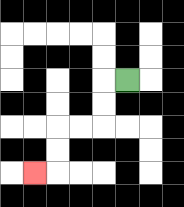{'start': '[5, 3]', 'end': '[1, 7]', 'path_directions': 'L,D,D,L,L,D,D,L', 'path_coordinates': '[[5, 3], [4, 3], [4, 4], [4, 5], [3, 5], [2, 5], [2, 6], [2, 7], [1, 7]]'}